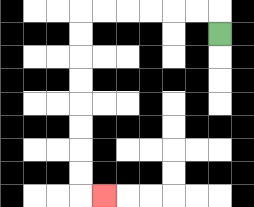{'start': '[9, 1]', 'end': '[4, 8]', 'path_directions': 'U,L,L,L,L,L,L,D,D,D,D,D,D,D,D,R', 'path_coordinates': '[[9, 1], [9, 0], [8, 0], [7, 0], [6, 0], [5, 0], [4, 0], [3, 0], [3, 1], [3, 2], [3, 3], [3, 4], [3, 5], [3, 6], [3, 7], [3, 8], [4, 8]]'}